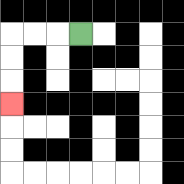{'start': '[3, 1]', 'end': '[0, 4]', 'path_directions': 'L,L,L,D,D,D', 'path_coordinates': '[[3, 1], [2, 1], [1, 1], [0, 1], [0, 2], [0, 3], [0, 4]]'}